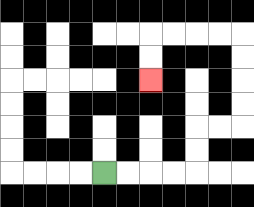{'start': '[4, 7]', 'end': '[6, 3]', 'path_directions': 'R,R,R,R,U,U,R,R,U,U,U,U,L,L,L,L,D,D', 'path_coordinates': '[[4, 7], [5, 7], [6, 7], [7, 7], [8, 7], [8, 6], [8, 5], [9, 5], [10, 5], [10, 4], [10, 3], [10, 2], [10, 1], [9, 1], [8, 1], [7, 1], [6, 1], [6, 2], [6, 3]]'}